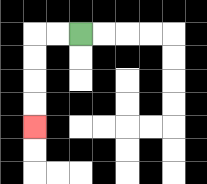{'start': '[3, 1]', 'end': '[1, 5]', 'path_directions': 'L,L,D,D,D,D', 'path_coordinates': '[[3, 1], [2, 1], [1, 1], [1, 2], [1, 3], [1, 4], [1, 5]]'}